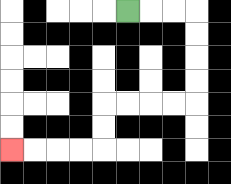{'start': '[5, 0]', 'end': '[0, 6]', 'path_directions': 'R,R,R,D,D,D,D,L,L,L,L,D,D,L,L,L,L', 'path_coordinates': '[[5, 0], [6, 0], [7, 0], [8, 0], [8, 1], [8, 2], [8, 3], [8, 4], [7, 4], [6, 4], [5, 4], [4, 4], [4, 5], [4, 6], [3, 6], [2, 6], [1, 6], [0, 6]]'}